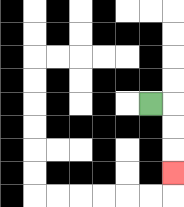{'start': '[6, 4]', 'end': '[7, 7]', 'path_directions': 'R,D,D,D', 'path_coordinates': '[[6, 4], [7, 4], [7, 5], [7, 6], [7, 7]]'}